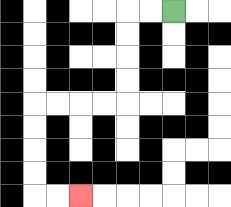{'start': '[7, 0]', 'end': '[3, 8]', 'path_directions': 'L,L,D,D,D,D,L,L,L,L,D,D,D,D,R,R', 'path_coordinates': '[[7, 0], [6, 0], [5, 0], [5, 1], [5, 2], [5, 3], [5, 4], [4, 4], [3, 4], [2, 4], [1, 4], [1, 5], [1, 6], [1, 7], [1, 8], [2, 8], [3, 8]]'}